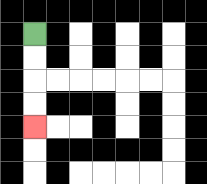{'start': '[1, 1]', 'end': '[1, 5]', 'path_directions': 'D,D,D,D', 'path_coordinates': '[[1, 1], [1, 2], [1, 3], [1, 4], [1, 5]]'}